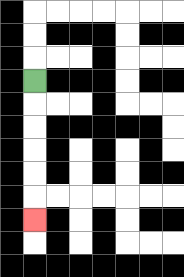{'start': '[1, 3]', 'end': '[1, 9]', 'path_directions': 'D,D,D,D,D,D', 'path_coordinates': '[[1, 3], [1, 4], [1, 5], [1, 6], [1, 7], [1, 8], [1, 9]]'}